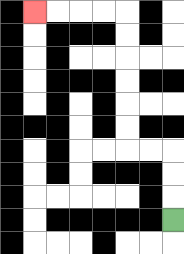{'start': '[7, 9]', 'end': '[1, 0]', 'path_directions': 'U,U,U,L,L,U,U,U,U,U,U,L,L,L,L', 'path_coordinates': '[[7, 9], [7, 8], [7, 7], [7, 6], [6, 6], [5, 6], [5, 5], [5, 4], [5, 3], [5, 2], [5, 1], [5, 0], [4, 0], [3, 0], [2, 0], [1, 0]]'}